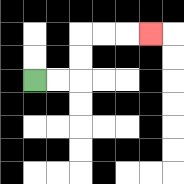{'start': '[1, 3]', 'end': '[6, 1]', 'path_directions': 'R,R,U,U,R,R,R', 'path_coordinates': '[[1, 3], [2, 3], [3, 3], [3, 2], [3, 1], [4, 1], [5, 1], [6, 1]]'}